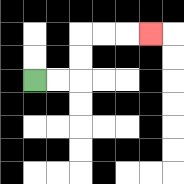{'start': '[1, 3]', 'end': '[6, 1]', 'path_directions': 'R,R,U,U,R,R,R', 'path_coordinates': '[[1, 3], [2, 3], [3, 3], [3, 2], [3, 1], [4, 1], [5, 1], [6, 1]]'}